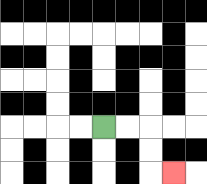{'start': '[4, 5]', 'end': '[7, 7]', 'path_directions': 'R,R,D,D,R', 'path_coordinates': '[[4, 5], [5, 5], [6, 5], [6, 6], [6, 7], [7, 7]]'}